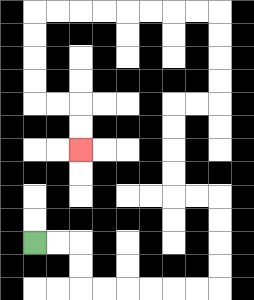{'start': '[1, 10]', 'end': '[3, 6]', 'path_directions': 'R,R,D,D,R,R,R,R,R,R,U,U,U,U,L,L,U,U,U,U,R,R,U,U,U,U,L,L,L,L,L,L,L,L,D,D,D,D,R,R,D,D', 'path_coordinates': '[[1, 10], [2, 10], [3, 10], [3, 11], [3, 12], [4, 12], [5, 12], [6, 12], [7, 12], [8, 12], [9, 12], [9, 11], [9, 10], [9, 9], [9, 8], [8, 8], [7, 8], [7, 7], [7, 6], [7, 5], [7, 4], [8, 4], [9, 4], [9, 3], [9, 2], [9, 1], [9, 0], [8, 0], [7, 0], [6, 0], [5, 0], [4, 0], [3, 0], [2, 0], [1, 0], [1, 1], [1, 2], [1, 3], [1, 4], [2, 4], [3, 4], [3, 5], [3, 6]]'}